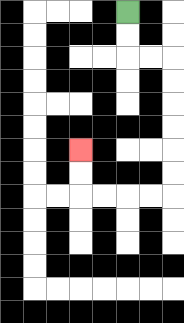{'start': '[5, 0]', 'end': '[3, 6]', 'path_directions': 'D,D,R,R,D,D,D,D,D,D,L,L,L,L,U,U', 'path_coordinates': '[[5, 0], [5, 1], [5, 2], [6, 2], [7, 2], [7, 3], [7, 4], [7, 5], [7, 6], [7, 7], [7, 8], [6, 8], [5, 8], [4, 8], [3, 8], [3, 7], [3, 6]]'}